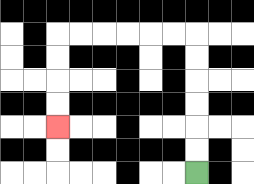{'start': '[8, 7]', 'end': '[2, 5]', 'path_directions': 'U,U,U,U,U,U,L,L,L,L,L,L,D,D,D,D', 'path_coordinates': '[[8, 7], [8, 6], [8, 5], [8, 4], [8, 3], [8, 2], [8, 1], [7, 1], [6, 1], [5, 1], [4, 1], [3, 1], [2, 1], [2, 2], [2, 3], [2, 4], [2, 5]]'}